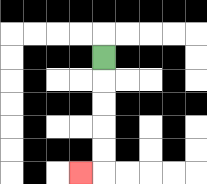{'start': '[4, 2]', 'end': '[3, 7]', 'path_directions': 'D,D,D,D,D,L', 'path_coordinates': '[[4, 2], [4, 3], [4, 4], [4, 5], [4, 6], [4, 7], [3, 7]]'}